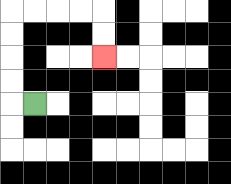{'start': '[1, 4]', 'end': '[4, 2]', 'path_directions': 'L,U,U,U,U,R,R,R,R,D,D', 'path_coordinates': '[[1, 4], [0, 4], [0, 3], [0, 2], [0, 1], [0, 0], [1, 0], [2, 0], [3, 0], [4, 0], [4, 1], [4, 2]]'}